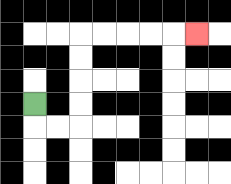{'start': '[1, 4]', 'end': '[8, 1]', 'path_directions': 'D,R,R,U,U,U,U,R,R,R,R,R', 'path_coordinates': '[[1, 4], [1, 5], [2, 5], [3, 5], [3, 4], [3, 3], [3, 2], [3, 1], [4, 1], [5, 1], [6, 1], [7, 1], [8, 1]]'}